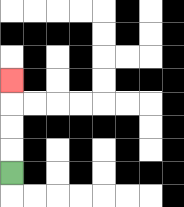{'start': '[0, 7]', 'end': '[0, 3]', 'path_directions': 'U,U,U,U', 'path_coordinates': '[[0, 7], [0, 6], [0, 5], [0, 4], [0, 3]]'}